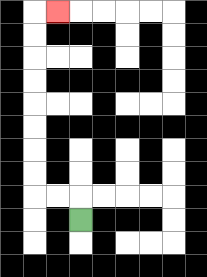{'start': '[3, 9]', 'end': '[2, 0]', 'path_directions': 'U,L,L,U,U,U,U,U,U,U,U,R', 'path_coordinates': '[[3, 9], [3, 8], [2, 8], [1, 8], [1, 7], [1, 6], [1, 5], [1, 4], [1, 3], [1, 2], [1, 1], [1, 0], [2, 0]]'}